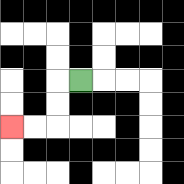{'start': '[3, 3]', 'end': '[0, 5]', 'path_directions': 'L,D,D,L,L', 'path_coordinates': '[[3, 3], [2, 3], [2, 4], [2, 5], [1, 5], [0, 5]]'}